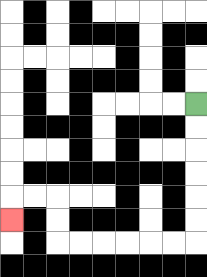{'start': '[8, 4]', 'end': '[0, 9]', 'path_directions': 'D,D,D,D,D,D,L,L,L,L,L,L,U,U,L,L,D', 'path_coordinates': '[[8, 4], [8, 5], [8, 6], [8, 7], [8, 8], [8, 9], [8, 10], [7, 10], [6, 10], [5, 10], [4, 10], [3, 10], [2, 10], [2, 9], [2, 8], [1, 8], [0, 8], [0, 9]]'}